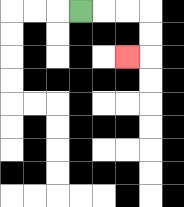{'start': '[3, 0]', 'end': '[5, 2]', 'path_directions': 'R,R,R,D,D,L', 'path_coordinates': '[[3, 0], [4, 0], [5, 0], [6, 0], [6, 1], [6, 2], [5, 2]]'}